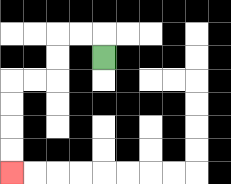{'start': '[4, 2]', 'end': '[0, 7]', 'path_directions': 'U,L,L,D,D,L,L,D,D,D,D', 'path_coordinates': '[[4, 2], [4, 1], [3, 1], [2, 1], [2, 2], [2, 3], [1, 3], [0, 3], [0, 4], [0, 5], [0, 6], [0, 7]]'}